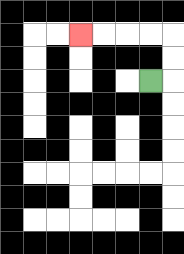{'start': '[6, 3]', 'end': '[3, 1]', 'path_directions': 'R,U,U,L,L,L,L', 'path_coordinates': '[[6, 3], [7, 3], [7, 2], [7, 1], [6, 1], [5, 1], [4, 1], [3, 1]]'}